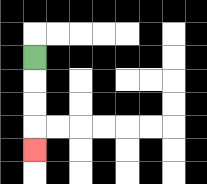{'start': '[1, 2]', 'end': '[1, 6]', 'path_directions': 'D,D,D,D', 'path_coordinates': '[[1, 2], [1, 3], [1, 4], [1, 5], [1, 6]]'}